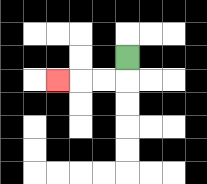{'start': '[5, 2]', 'end': '[2, 3]', 'path_directions': 'D,L,L,L', 'path_coordinates': '[[5, 2], [5, 3], [4, 3], [3, 3], [2, 3]]'}